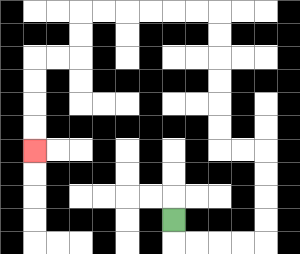{'start': '[7, 9]', 'end': '[1, 6]', 'path_directions': 'D,R,R,R,R,U,U,U,U,L,L,U,U,U,U,U,U,L,L,L,L,L,L,D,D,L,L,D,D,D,D', 'path_coordinates': '[[7, 9], [7, 10], [8, 10], [9, 10], [10, 10], [11, 10], [11, 9], [11, 8], [11, 7], [11, 6], [10, 6], [9, 6], [9, 5], [9, 4], [9, 3], [9, 2], [9, 1], [9, 0], [8, 0], [7, 0], [6, 0], [5, 0], [4, 0], [3, 0], [3, 1], [3, 2], [2, 2], [1, 2], [1, 3], [1, 4], [1, 5], [1, 6]]'}